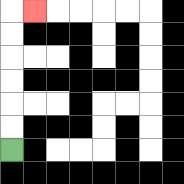{'start': '[0, 6]', 'end': '[1, 0]', 'path_directions': 'U,U,U,U,U,U,R', 'path_coordinates': '[[0, 6], [0, 5], [0, 4], [0, 3], [0, 2], [0, 1], [0, 0], [1, 0]]'}